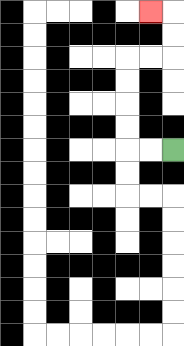{'start': '[7, 6]', 'end': '[6, 0]', 'path_directions': 'L,L,U,U,U,U,R,R,U,U,L', 'path_coordinates': '[[7, 6], [6, 6], [5, 6], [5, 5], [5, 4], [5, 3], [5, 2], [6, 2], [7, 2], [7, 1], [7, 0], [6, 0]]'}